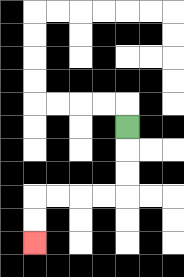{'start': '[5, 5]', 'end': '[1, 10]', 'path_directions': 'D,D,D,L,L,L,L,D,D', 'path_coordinates': '[[5, 5], [5, 6], [5, 7], [5, 8], [4, 8], [3, 8], [2, 8], [1, 8], [1, 9], [1, 10]]'}